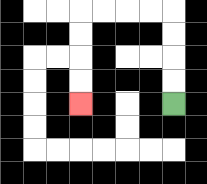{'start': '[7, 4]', 'end': '[3, 4]', 'path_directions': 'U,U,U,U,L,L,L,L,D,D,D,D', 'path_coordinates': '[[7, 4], [7, 3], [7, 2], [7, 1], [7, 0], [6, 0], [5, 0], [4, 0], [3, 0], [3, 1], [3, 2], [3, 3], [3, 4]]'}